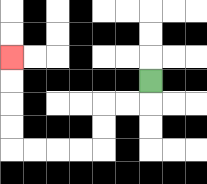{'start': '[6, 3]', 'end': '[0, 2]', 'path_directions': 'D,L,L,D,D,L,L,L,L,U,U,U,U', 'path_coordinates': '[[6, 3], [6, 4], [5, 4], [4, 4], [4, 5], [4, 6], [3, 6], [2, 6], [1, 6], [0, 6], [0, 5], [0, 4], [0, 3], [0, 2]]'}